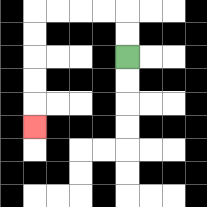{'start': '[5, 2]', 'end': '[1, 5]', 'path_directions': 'U,U,L,L,L,L,D,D,D,D,D', 'path_coordinates': '[[5, 2], [5, 1], [5, 0], [4, 0], [3, 0], [2, 0], [1, 0], [1, 1], [1, 2], [1, 3], [1, 4], [1, 5]]'}